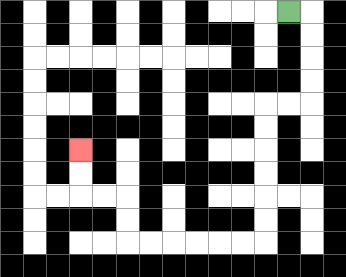{'start': '[12, 0]', 'end': '[3, 6]', 'path_directions': 'R,D,D,D,D,L,L,D,D,D,D,D,D,L,L,L,L,L,L,U,U,L,L,U,U', 'path_coordinates': '[[12, 0], [13, 0], [13, 1], [13, 2], [13, 3], [13, 4], [12, 4], [11, 4], [11, 5], [11, 6], [11, 7], [11, 8], [11, 9], [11, 10], [10, 10], [9, 10], [8, 10], [7, 10], [6, 10], [5, 10], [5, 9], [5, 8], [4, 8], [3, 8], [3, 7], [3, 6]]'}